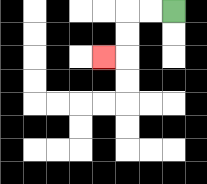{'start': '[7, 0]', 'end': '[4, 2]', 'path_directions': 'L,L,D,D,L', 'path_coordinates': '[[7, 0], [6, 0], [5, 0], [5, 1], [5, 2], [4, 2]]'}